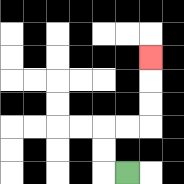{'start': '[5, 7]', 'end': '[6, 2]', 'path_directions': 'L,U,U,R,R,U,U,U', 'path_coordinates': '[[5, 7], [4, 7], [4, 6], [4, 5], [5, 5], [6, 5], [6, 4], [6, 3], [6, 2]]'}